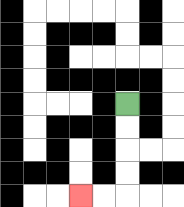{'start': '[5, 4]', 'end': '[3, 8]', 'path_directions': 'D,D,D,D,L,L', 'path_coordinates': '[[5, 4], [5, 5], [5, 6], [5, 7], [5, 8], [4, 8], [3, 8]]'}